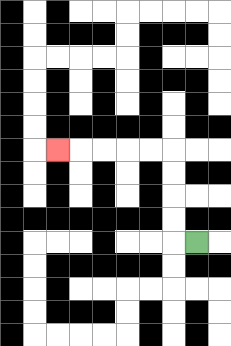{'start': '[8, 10]', 'end': '[2, 6]', 'path_directions': 'L,U,U,U,U,L,L,L,L,L', 'path_coordinates': '[[8, 10], [7, 10], [7, 9], [7, 8], [7, 7], [7, 6], [6, 6], [5, 6], [4, 6], [3, 6], [2, 6]]'}